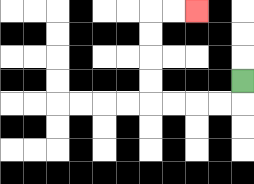{'start': '[10, 3]', 'end': '[8, 0]', 'path_directions': 'D,L,L,L,L,U,U,U,U,R,R', 'path_coordinates': '[[10, 3], [10, 4], [9, 4], [8, 4], [7, 4], [6, 4], [6, 3], [6, 2], [6, 1], [6, 0], [7, 0], [8, 0]]'}